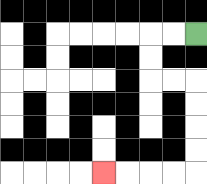{'start': '[8, 1]', 'end': '[4, 7]', 'path_directions': 'L,L,D,D,R,R,D,D,D,D,L,L,L,L', 'path_coordinates': '[[8, 1], [7, 1], [6, 1], [6, 2], [6, 3], [7, 3], [8, 3], [8, 4], [8, 5], [8, 6], [8, 7], [7, 7], [6, 7], [5, 7], [4, 7]]'}